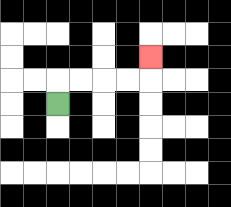{'start': '[2, 4]', 'end': '[6, 2]', 'path_directions': 'U,R,R,R,R,U', 'path_coordinates': '[[2, 4], [2, 3], [3, 3], [4, 3], [5, 3], [6, 3], [6, 2]]'}